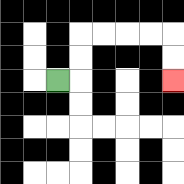{'start': '[2, 3]', 'end': '[7, 3]', 'path_directions': 'R,U,U,R,R,R,R,D,D', 'path_coordinates': '[[2, 3], [3, 3], [3, 2], [3, 1], [4, 1], [5, 1], [6, 1], [7, 1], [7, 2], [7, 3]]'}